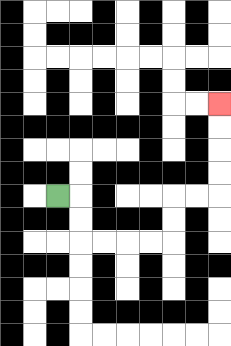{'start': '[2, 8]', 'end': '[9, 4]', 'path_directions': 'R,D,D,R,R,R,R,U,U,R,R,U,U,U,U', 'path_coordinates': '[[2, 8], [3, 8], [3, 9], [3, 10], [4, 10], [5, 10], [6, 10], [7, 10], [7, 9], [7, 8], [8, 8], [9, 8], [9, 7], [9, 6], [9, 5], [9, 4]]'}